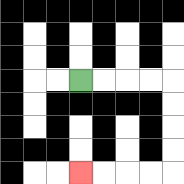{'start': '[3, 3]', 'end': '[3, 7]', 'path_directions': 'R,R,R,R,D,D,D,D,L,L,L,L', 'path_coordinates': '[[3, 3], [4, 3], [5, 3], [6, 3], [7, 3], [7, 4], [7, 5], [7, 6], [7, 7], [6, 7], [5, 7], [4, 7], [3, 7]]'}